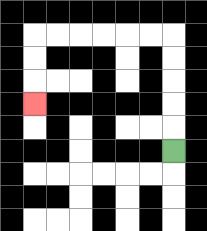{'start': '[7, 6]', 'end': '[1, 4]', 'path_directions': 'U,U,U,U,U,L,L,L,L,L,L,D,D,D', 'path_coordinates': '[[7, 6], [7, 5], [7, 4], [7, 3], [7, 2], [7, 1], [6, 1], [5, 1], [4, 1], [3, 1], [2, 1], [1, 1], [1, 2], [1, 3], [1, 4]]'}